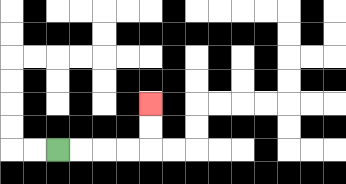{'start': '[2, 6]', 'end': '[6, 4]', 'path_directions': 'R,R,R,R,U,U', 'path_coordinates': '[[2, 6], [3, 6], [4, 6], [5, 6], [6, 6], [6, 5], [6, 4]]'}